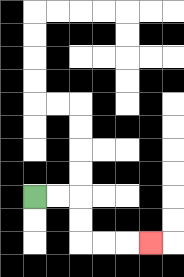{'start': '[1, 8]', 'end': '[6, 10]', 'path_directions': 'R,R,D,D,R,R,R', 'path_coordinates': '[[1, 8], [2, 8], [3, 8], [3, 9], [3, 10], [4, 10], [5, 10], [6, 10]]'}